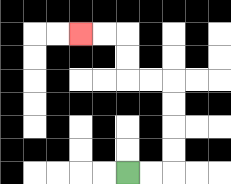{'start': '[5, 7]', 'end': '[3, 1]', 'path_directions': 'R,R,U,U,U,U,L,L,U,U,L,L', 'path_coordinates': '[[5, 7], [6, 7], [7, 7], [7, 6], [7, 5], [7, 4], [7, 3], [6, 3], [5, 3], [5, 2], [5, 1], [4, 1], [3, 1]]'}